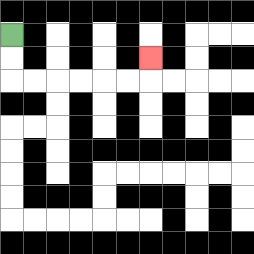{'start': '[0, 1]', 'end': '[6, 2]', 'path_directions': 'D,D,R,R,R,R,R,R,U', 'path_coordinates': '[[0, 1], [0, 2], [0, 3], [1, 3], [2, 3], [3, 3], [4, 3], [5, 3], [6, 3], [6, 2]]'}